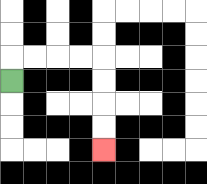{'start': '[0, 3]', 'end': '[4, 6]', 'path_directions': 'U,R,R,R,R,D,D,D,D', 'path_coordinates': '[[0, 3], [0, 2], [1, 2], [2, 2], [3, 2], [4, 2], [4, 3], [4, 4], [4, 5], [4, 6]]'}